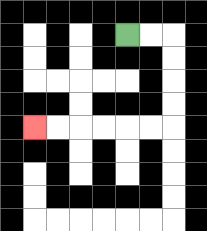{'start': '[5, 1]', 'end': '[1, 5]', 'path_directions': 'R,R,D,D,D,D,L,L,L,L,L,L', 'path_coordinates': '[[5, 1], [6, 1], [7, 1], [7, 2], [7, 3], [7, 4], [7, 5], [6, 5], [5, 5], [4, 5], [3, 5], [2, 5], [1, 5]]'}